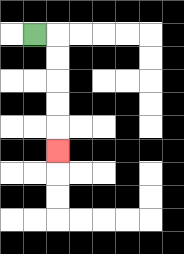{'start': '[1, 1]', 'end': '[2, 6]', 'path_directions': 'R,D,D,D,D,D', 'path_coordinates': '[[1, 1], [2, 1], [2, 2], [2, 3], [2, 4], [2, 5], [2, 6]]'}